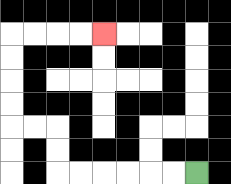{'start': '[8, 7]', 'end': '[4, 1]', 'path_directions': 'L,L,L,L,L,L,U,U,L,L,U,U,U,U,R,R,R,R', 'path_coordinates': '[[8, 7], [7, 7], [6, 7], [5, 7], [4, 7], [3, 7], [2, 7], [2, 6], [2, 5], [1, 5], [0, 5], [0, 4], [0, 3], [0, 2], [0, 1], [1, 1], [2, 1], [3, 1], [4, 1]]'}